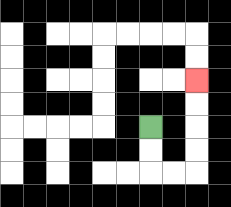{'start': '[6, 5]', 'end': '[8, 3]', 'path_directions': 'D,D,R,R,U,U,U,U', 'path_coordinates': '[[6, 5], [6, 6], [6, 7], [7, 7], [8, 7], [8, 6], [8, 5], [8, 4], [8, 3]]'}